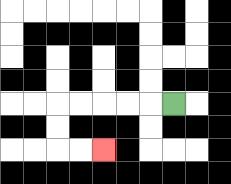{'start': '[7, 4]', 'end': '[4, 6]', 'path_directions': 'L,L,L,L,L,D,D,R,R', 'path_coordinates': '[[7, 4], [6, 4], [5, 4], [4, 4], [3, 4], [2, 4], [2, 5], [2, 6], [3, 6], [4, 6]]'}